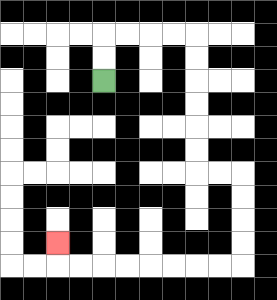{'start': '[4, 3]', 'end': '[2, 10]', 'path_directions': 'U,U,R,R,R,R,D,D,D,D,D,D,R,R,D,D,D,D,L,L,L,L,L,L,L,L,U', 'path_coordinates': '[[4, 3], [4, 2], [4, 1], [5, 1], [6, 1], [7, 1], [8, 1], [8, 2], [8, 3], [8, 4], [8, 5], [8, 6], [8, 7], [9, 7], [10, 7], [10, 8], [10, 9], [10, 10], [10, 11], [9, 11], [8, 11], [7, 11], [6, 11], [5, 11], [4, 11], [3, 11], [2, 11], [2, 10]]'}